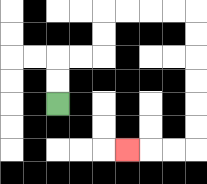{'start': '[2, 4]', 'end': '[5, 6]', 'path_directions': 'U,U,R,R,U,U,R,R,R,R,D,D,D,D,D,D,L,L,L', 'path_coordinates': '[[2, 4], [2, 3], [2, 2], [3, 2], [4, 2], [4, 1], [4, 0], [5, 0], [6, 0], [7, 0], [8, 0], [8, 1], [8, 2], [8, 3], [8, 4], [8, 5], [8, 6], [7, 6], [6, 6], [5, 6]]'}